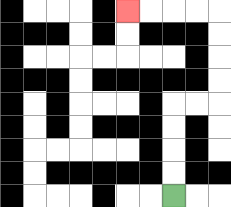{'start': '[7, 8]', 'end': '[5, 0]', 'path_directions': 'U,U,U,U,R,R,U,U,U,U,L,L,L,L', 'path_coordinates': '[[7, 8], [7, 7], [7, 6], [7, 5], [7, 4], [8, 4], [9, 4], [9, 3], [9, 2], [9, 1], [9, 0], [8, 0], [7, 0], [6, 0], [5, 0]]'}